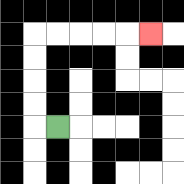{'start': '[2, 5]', 'end': '[6, 1]', 'path_directions': 'L,U,U,U,U,R,R,R,R,R', 'path_coordinates': '[[2, 5], [1, 5], [1, 4], [1, 3], [1, 2], [1, 1], [2, 1], [3, 1], [4, 1], [5, 1], [6, 1]]'}